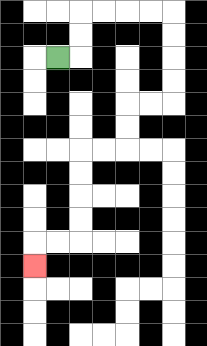{'start': '[2, 2]', 'end': '[1, 11]', 'path_directions': 'R,U,U,R,R,R,R,D,D,D,D,L,L,D,D,L,L,D,D,D,D,L,L,D', 'path_coordinates': '[[2, 2], [3, 2], [3, 1], [3, 0], [4, 0], [5, 0], [6, 0], [7, 0], [7, 1], [7, 2], [7, 3], [7, 4], [6, 4], [5, 4], [5, 5], [5, 6], [4, 6], [3, 6], [3, 7], [3, 8], [3, 9], [3, 10], [2, 10], [1, 10], [1, 11]]'}